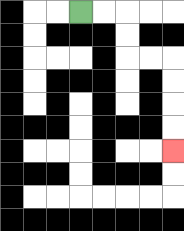{'start': '[3, 0]', 'end': '[7, 6]', 'path_directions': 'R,R,D,D,R,R,D,D,D,D', 'path_coordinates': '[[3, 0], [4, 0], [5, 0], [5, 1], [5, 2], [6, 2], [7, 2], [7, 3], [7, 4], [7, 5], [7, 6]]'}